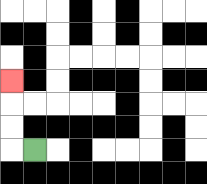{'start': '[1, 6]', 'end': '[0, 3]', 'path_directions': 'L,U,U,U', 'path_coordinates': '[[1, 6], [0, 6], [0, 5], [0, 4], [0, 3]]'}